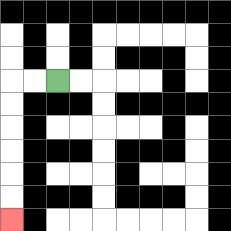{'start': '[2, 3]', 'end': '[0, 9]', 'path_directions': 'L,L,D,D,D,D,D,D', 'path_coordinates': '[[2, 3], [1, 3], [0, 3], [0, 4], [0, 5], [0, 6], [0, 7], [0, 8], [0, 9]]'}